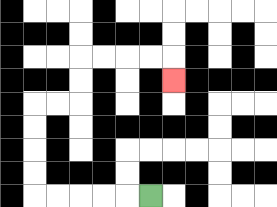{'start': '[6, 8]', 'end': '[7, 3]', 'path_directions': 'L,L,L,L,L,U,U,U,U,R,R,U,U,R,R,R,R,D', 'path_coordinates': '[[6, 8], [5, 8], [4, 8], [3, 8], [2, 8], [1, 8], [1, 7], [1, 6], [1, 5], [1, 4], [2, 4], [3, 4], [3, 3], [3, 2], [4, 2], [5, 2], [6, 2], [7, 2], [7, 3]]'}